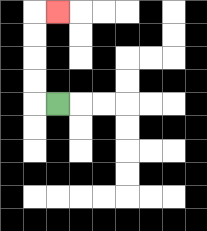{'start': '[2, 4]', 'end': '[2, 0]', 'path_directions': 'L,U,U,U,U,R', 'path_coordinates': '[[2, 4], [1, 4], [1, 3], [1, 2], [1, 1], [1, 0], [2, 0]]'}